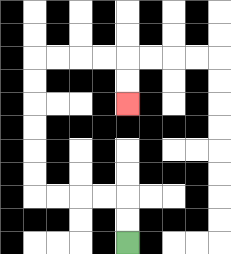{'start': '[5, 10]', 'end': '[5, 4]', 'path_directions': 'U,U,L,L,L,L,U,U,U,U,U,U,R,R,R,R,D,D', 'path_coordinates': '[[5, 10], [5, 9], [5, 8], [4, 8], [3, 8], [2, 8], [1, 8], [1, 7], [1, 6], [1, 5], [1, 4], [1, 3], [1, 2], [2, 2], [3, 2], [4, 2], [5, 2], [5, 3], [5, 4]]'}